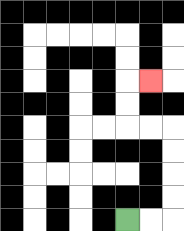{'start': '[5, 9]', 'end': '[6, 3]', 'path_directions': 'R,R,U,U,U,U,L,L,U,U,R', 'path_coordinates': '[[5, 9], [6, 9], [7, 9], [7, 8], [7, 7], [7, 6], [7, 5], [6, 5], [5, 5], [5, 4], [5, 3], [6, 3]]'}